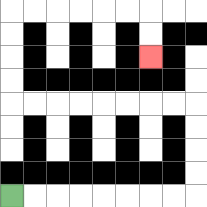{'start': '[0, 8]', 'end': '[6, 2]', 'path_directions': 'R,R,R,R,R,R,R,R,U,U,U,U,L,L,L,L,L,L,L,L,U,U,U,U,R,R,R,R,R,R,D,D', 'path_coordinates': '[[0, 8], [1, 8], [2, 8], [3, 8], [4, 8], [5, 8], [6, 8], [7, 8], [8, 8], [8, 7], [8, 6], [8, 5], [8, 4], [7, 4], [6, 4], [5, 4], [4, 4], [3, 4], [2, 4], [1, 4], [0, 4], [0, 3], [0, 2], [0, 1], [0, 0], [1, 0], [2, 0], [3, 0], [4, 0], [5, 0], [6, 0], [6, 1], [6, 2]]'}